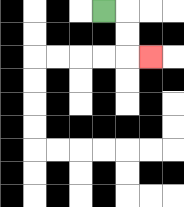{'start': '[4, 0]', 'end': '[6, 2]', 'path_directions': 'R,D,D,R', 'path_coordinates': '[[4, 0], [5, 0], [5, 1], [5, 2], [6, 2]]'}